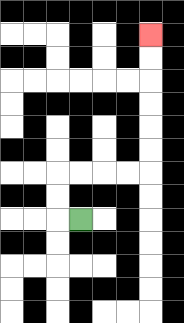{'start': '[3, 9]', 'end': '[6, 1]', 'path_directions': 'L,U,U,R,R,R,R,U,U,U,U,U,U', 'path_coordinates': '[[3, 9], [2, 9], [2, 8], [2, 7], [3, 7], [4, 7], [5, 7], [6, 7], [6, 6], [6, 5], [6, 4], [6, 3], [6, 2], [6, 1]]'}